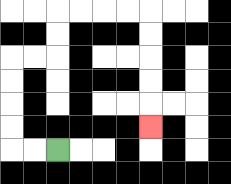{'start': '[2, 6]', 'end': '[6, 5]', 'path_directions': 'L,L,U,U,U,U,R,R,U,U,R,R,R,R,D,D,D,D,D', 'path_coordinates': '[[2, 6], [1, 6], [0, 6], [0, 5], [0, 4], [0, 3], [0, 2], [1, 2], [2, 2], [2, 1], [2, 0], [3, 0], [4, 0], [5, 0], [6, 0], [6, 1], [6, 2], [6, 3], [6, 4], [6, 5]]'}